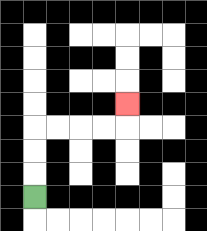{'start': '[1, 8]', 'end': '[5, 4]', 'path_directions': 'U,U,U,R,R,R,R,U', 'path_coordinates': '[[1, 8], [1, 7], [1, 6], [1, 5], [2, 5], [3, 5], [4, 5], [5, 5], [5, 4]]'}